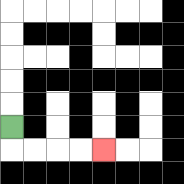{'start': '[0, 5]', 'end': '[4, 6]', 'path_directions': 'D,R,R,R,R', 'path_coordinates': '[[0, 5], [0, 6], [1, 6], [2, 6], [3, 6], [4, 6]]'}